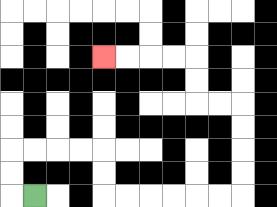{'start': '[1, 8]', 'end': '[4, 2]', 'path_directions': 'L,U,U,R,R,R,R,D,D,R,R,R,R,R,R,U,U,U,U,L,L,U,U,L,L,L,L', 'path_coordinates': '[[1, 8], [0, 8], [0, 7], [0, 6], [1, 6], [2, 6], [3, 6], [4, 6], [4, 7], [4, 8], [5, 8], [6, 8], [7, 8], [8, 8], [9, 8], [10, 8], [10, 7], [10, 6], [10, 5], [10, 4], [9, 4], [8, 4], [8, 3], [8, 2], [7, 2], [6, 2], [5, 2], [4, 2]]'}